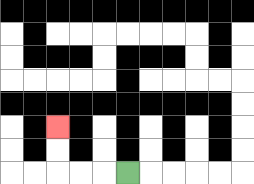{'start': '[5, 7]', 'end': '[2, 5]', 'path_directions': 'L,L,L,U,U', 'path_coordinates': '[[5, 7], [4, 7], [3, 7], [2, 7], [2, 6], [2, 5]]'}